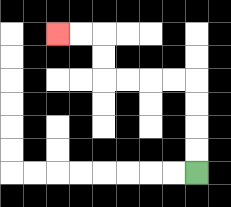{'start': '[8, 7]', 'end': '[2, 1]', 'path_directions': 'U,U,U,U,L,L,L,L,U,U,L,L', 'path_coordinates': '[[8, 7], [8, 6], [8, 5], [8, 4], [8, 3], [7, 3], [6, 3], [5, 3], [4, 3], [4, 2], [4, 1], [3, 1], [2, 1]]'}